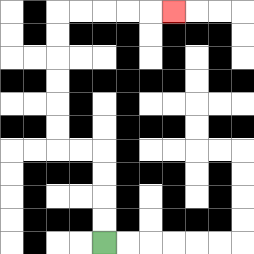{'start': '[4, 10]', 'end': '[7, 0]', 'path_directions': 'U,U,U,U,L,L,U,U,U,U,U,U,R,R,R,R,R', 'path_coordinates': '[[4, 10], [4, 9], [4, 8], [4, 7], [4, 6], [3, 6], [2, 6], [2, 5], [2, 4], [2, 3], [2, 2], [2, 1], [2, 0], [3, 0], [4, 0], [5, 0], [6, 0], [7, 0]]'}